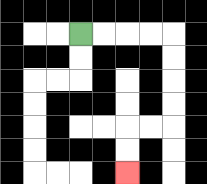{'start': '[3, 1]', 'end': '[5, 7]', 'path_directions': 'R,R,R,R,D,D,D,D,L,L,D,D', 'path_coordinates': '[[3, 1], [4, 1], [5, 1], [6, 1], [7, 1], [7, 2], [7, 3], [7, 4], [7, 5], [6, 5], [5, 5], [5, 6], [5, 7]]'}